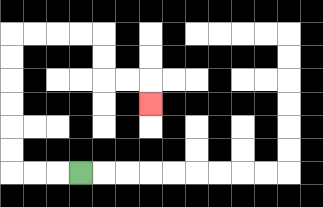{'start': '[3, 7]', 'end': '[6, 4]', 'path_directions': 'L,L,L,U,U,U,U,U,U,R,R,R,R,D,D,R,R,D', 'path_coordinates': '[[3, 7], [2, 7], [1, 7], [0, 7], [0, 6], [0, 5], [0, 4], [0, 3], [0, 2], [0, 1], [1, 1], [2, 1], [3, 1], [4, 1], [4, 2], [4, 3], [5, 3], [6, 3], [6, 4]]'}